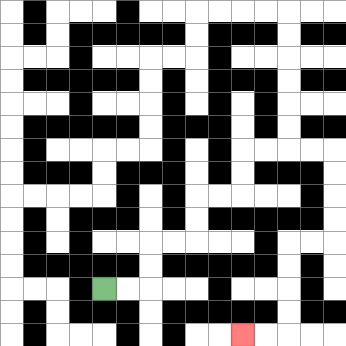{'start': '[4, 12]', 'end': '[10, 14]', 'path_directions': 'R,R,U,U,R,R,U,U,R,R,U,U,R,R,R,R,D,D,D,D,L,L,D,D,D,D,L,L', 'path_coordinates': '[[4, 12], [5, 12], [6, 12], [6, 11], [6, 10], [7, 10], [8, 10], [8, 9], [8, 8], [9, 8], [10, 8], [10, 7], [10, 6], [11, 6], [12, 6], [13, 6], [14, 6], [14, 7], [14, 8], [14, 9], [14, 10], [13, 10], [12, 10], [12, 11], [12, 12], [12, 13], [12, 14], [11, 14], [10, 14]]'}